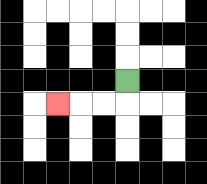{'start': '[5, 3]', 'end': '[2, 4]', 'path_directions': 'D,L,L,L', 'path_coordinates': '[[5, 3], [5, 4], [4, 4], [3, 4], [2, 4]]'}